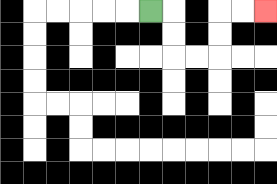{'start': '[6, 0]', 'end': '[11, 0]', 'path_directions': 'R,D,D,R,R,U,U,R,R', 'path_coordinates': '[[6, 0], [7, 0], [7, 1], [7, 2], [8, 2], [9, 2], [9, 1], [9, 0], [10, 0], [11, 0]]'}